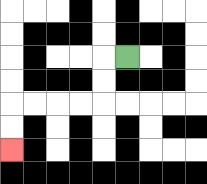{'start': '[5, 2]', 'end': '[0, 6]', 'path_directions': 'L,D,D,L,L,L,L,D,D', 'path_coordinates': '[[5, 2], [4, 2], [4, 3], [4, 4], [3, 4], [2, 4], [1, 4], [0, 4], [0, 5], [0, 6]]'}